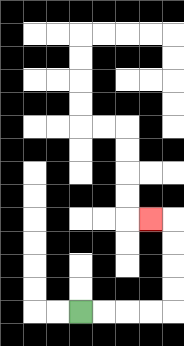{'start': '[3, 13]', 'end': '[6, 9]', 'path_directions': 'R,R,R,R,U,U,U,U,L', 'path_coordinates': '[[3, 13], [4, 13], [5, 13], [6, 13], [7, 13], [7, 12], [7, 11], [7, 10], [7, 9], [6, 9]]'}